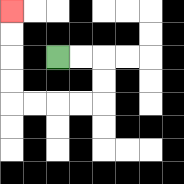{'start': '[2, 2]', 'end': '[0, 0]', 'path_directions': 'R,R,D,D,L,L,L,L,U,U,U,U', 'path_coordinates': '[[2, 2], [3, 2], [4, 2], [4, 3], [4, 4], [3, 4], [2, 4], [1, 4], [0, 4], [0, 3], [0, 2], [0, 1], [0, 0]]'}